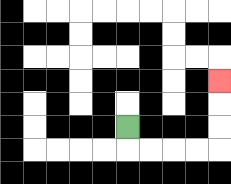{'start': '[5, 5]', 'end': '[9, 3]', 'path_directions': 'D,R,R,R,R,U,U,U', 'path_coordinates': '[[5, 5], [5, 6], [6, 6], [7, 6], [8, 6], [9, 6], [9, 5], [9, 4], [9, 3]]'}